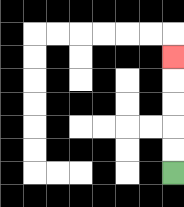{'start': '[7, 7]', 'end': '[7, 2]', 'path_directions': 'U,U,U,U,U', 'path_coordinates': '[[7, 7], [7, 6], [7, 5], [7, 4], [7, 3], [7, 2]]'}